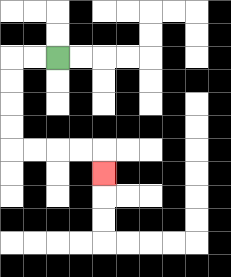{'start': '[2, 2]', 'end': '[4, 7]', 'path_directions': 'L,L,D,D,D,D,R,R,R,R,D', 'path_coordinates': '[[2, 2], [1, 2], [0, 2], [0, 3], [0, 4], [0, 5], [0, 6], [1, 6], [2, 6], [3, 6], [4, 6], [4, 7]]'}